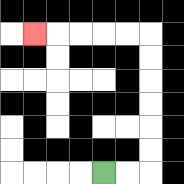{'start': '[4, 7]', 'end': '[1, 1]', 'path_directions': 'R,R,U,U,U,U,U,U,L,L,L,L,L', 'path_coordinates': '[[4, 7], [5, 7], [6, 7], [6, 6], [6, 5], [6, 4], [6, 3], [6, 2], [6, 1], [5, 1], [4, 1], [3, 1], [2, 1], [1, 1]]'}